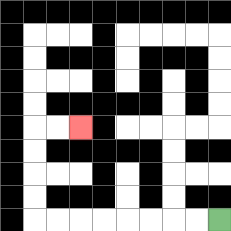{'start': '[9, 9]', 'end': '[3, 5]', 'path_directions': 'L,L,L,L,L,L,L,L,U,U,U,U,R,R', 'path_coordinates': '[[9, 9], [8, 9], [7, 9], [6, 9], [5, 9], [4, 9], [3, 9], [2, 9], [1, 9], [1, 8], [1, 7], [1, 6], [1, 5], [2, 5], [3, 5]]'}